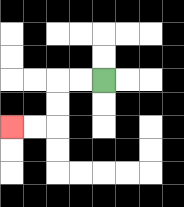{'start': '[4, 3]', 'end': '[0, 5]', 'path_directions': 'L,L,D,D,L,L', 'path_coordinates': '[[4, 3], [3, 3], [2, 3], [2, 4], [2, 5], [1, 5], [0, 5]]'}